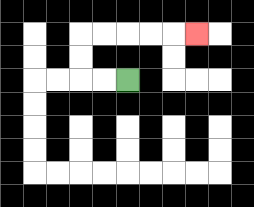{'start': '[5, 3]', 'end': '[8, 1]', 'path_directions': 'L,L,U,U,R,R,R,R,R', 'path_coordinates': '[[5, 3], [4, 3], [3, 3], [3, 2], [3, 1], [4, 1], [5, 1], [6, 1], [7, 1], [8, 1]]'}